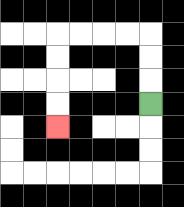{'start': '[6, 4]', 'end': '[2, 5]', 'path_directions': 'U,U,U,L,L,L,L,D,D,D,D', 'path_coordinates': '[[6, 4], [6, 3], [6, 2], [6, 1], [5, 1], [4, 1], [3, 1], [2, 1], [2, 2], [2, 3], [2, 4], [2, 5]]'}